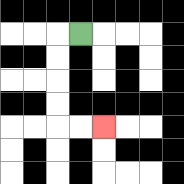{'start': '[3, 1]', 'end': '[4, 5]', 'path_directions': 'L,D,D,D,D,R,R', 'path_coordinates': '[[3, 1], [2, 1], [2, 2], [2, 3], [2, 4], [2, 5], [3, 5], [4, 5]]'}